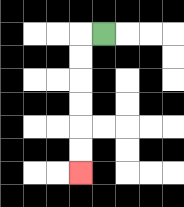{'start': '[4, 1]', 'end': '[3, 7]', 'path_directions': 'L,D,D,D,D,D,D', 'path_coordinates': '[[4, 1], [3, 1], [3, 2], [3, 3], [3, 4], [3, 5], [3, 6], [3, 7]]'}